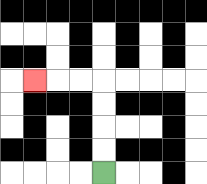{'start': '[4, 7]', 'end': '[1, 3]', 'path_directions': 'U,U,U,U,L,L,L', 'path_coordinates': '[[4, 7], [4, 6], [4, 5], [4, 4], [4, 3], [3, 3], [2, 3], [1, 3]]'}